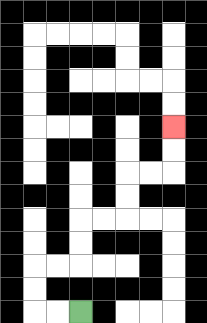{'start': '[3, 13]', 'end': '[7, 5]', 'path_directions': 'L,L,U,U,R,R,U,U,R,R,U,U,R,R,U,U', 'path_coordinates': '[[3, 13], [2, 13], [1, 13], [1, 12], [1, 11], [2, 11], [3, 11], [3, 10], [3, 9], [4, 9], [5, 9], [5, 8], [5, 7], [6, 7], [7, 7], [7, 6], [7, 5]]'}